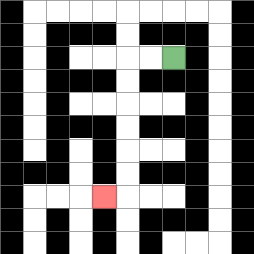{'start': '[7, 2]', 'end': '[4, 8]', 'path_directions': 'L,L,D,D,D,D,D,D,L', 'path_coordinates': '[[7, 2], [6, 2], [5, 2], [5, 3], [5, 4], [5, 5], [5, 6], [5, 7], [5, 8], [4, 8]]'}